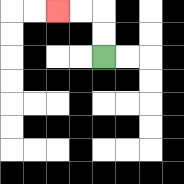{'start': '[4, 2]', 'end': '[2, 0]', 'path_directions': 'U,U,L,L', 'path_coordinates': '[[4, 2], [4, 1], [4, 0], [3, 0], [2, 0]]'}